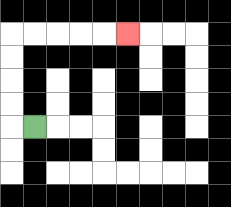{'start': '[1, 5]', 'end': '[5, 1]', 'path_directions': 'L,U,U,U,U,R,R,R,R,R', 'path_coordinates': '[[1, 5], [0, 5], [0, 4], [0, 3], [0, 2], [0, 1], [1, 1], [2, 1], [3, 1], [4, 1], [5, 1]]'}